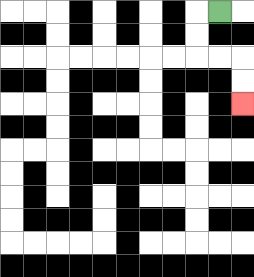{'start': '[9, 0]', 'end': '[10, 4]', 'path_directions': 'L,D,D,R,R,D,D', 'path_coordinates': '[[9, 0], [8, 0], [8, 1], [8, 2], [9, 2], [10, 2], [10, 3], [10, 4]]'}